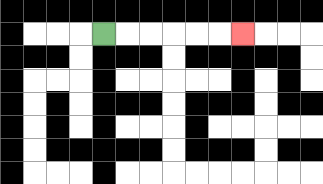{'start': '[4, 1]', 'end': '[10, 1]', 'path_directions': 'R,R,R,R,R,R', 'path_coordinates': '[[4, 1], [5, 1], [6, 1], [7, 1], [8, 1], [9, 1], [10, 1]]'}